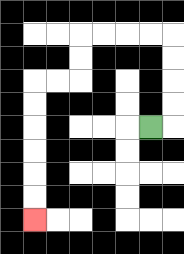{'start': '[6, 5]', 'end': '[1, 9]', 'path_directions': 'R,U,U,U,U,L,L,L,L,D,D,L,L,D,D,D,D,D,D', 'path_coordinates': '[[6, 5], [7, 5], [7, 4], [7, 3], [7, 2], [7, 1], [6, 1], [5, 1], [4, 1], [3, 1], [3, 2], [3, 3], [2, 3], [1, 3], [1, 4], [1, 5], [1, 6], [1, 7], [1, 8], [1, 9]]'}